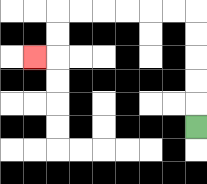{'start': '[8, 5]', 'end': '[1, 2]', 'path_directions': 'U,U,U,U,U,L,L,L,L,L,L,D,D,L', 'path_coordinates': '[[8, 5], [8, 4], [8, 3], [8, 2], [8, 1], [8, 0], [7, 0], [6, 0], [5, 0], [4, 0], [3, 0], [2, 0], [2, 1], [2, 2], [1, 2]]'}